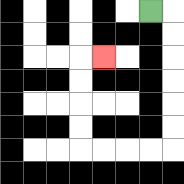{'start': '[6, 0]', 'end': '[4, 2]', 'path_directions': 'R,D,D,D,D,D,D,L,L,L,L,U,U,U,U,R', 'path_coordinates': '[[6, 0], [7, 0], [7, 1], [7, 2], [7, 3], [7, 4], [7, 5], [7, 6], [6, 6], [5, 6], [4, 6], [3, 6], [3, 5], [3, 4], [3, 3], [3, 2], [4, 2]]'}